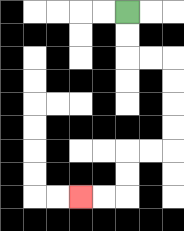{'start': '[5, 0]', 'end': '[3, 8]', 'path_directions': 'D,D,R,R,D,D,D,D,L,L,D,D,L,L', 'path_coordinates': '[[5, 0], [5, 1], [5, 2], [6, 2], [7, 2], [7, 3], [7, 4], [7, 5], [7, 6], [6, 6], [5, 6], [5, 7], [5, 8], [4, 8], [3, 8]]'}